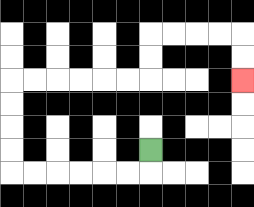{'start': '[6, 6]', 'end': '[10, 3]', 'path_directions': 'D,L,L,L,L,L,L,U,U,U,U,R,R,R,R,R,R,U,U,R,R,R,R,D,D', 'path_coordinates': '[[6, 6], [6, 7], [5, 7], [4, 7], [3, 7], [2, 7], [1, 7], [0, 7], [0, 6], [0, 5], [0, 4], [0, 3], [1, 3], [2, 3], [3, 3], [4, 3], [5, 3], [6, 3], [6, 2], [6, 1], [7, 1], [8, 1], [9, 1], [10, 1], [10, 2], [10, 3]]'}